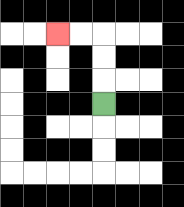{'start': '[4, 4]', 'end': '[2, 1]', 'path_directions': 'U,U,U,L,L', 'path_coordinates': '[[4, 4], [4, 3], [4, 2], [4, 1], [3, 1], [2, 1]]'}